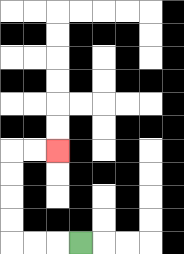{'start': '[3, 10]', 'end': '[2, 6]', 'path_directions': 'L,L,L,U,U,U,U,R,R', 'path_coordinates': '[[3, 10], [2, 10], [1, 10], [0, 10], [0, 9], [0, 8], [0, 7], [0, 6], [1, 6], [2, 6]]'}